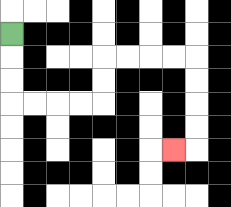{'start': '[0, 1]', 'end': '[7, 6]', 'path_directions': 'D,D,D,R,R,R,R,U,U,R,R,R,R,D,D,D,D,L', 'path_coordinates': '[[0, 1], [0, 2], [0, 3], [0, 4], [1, 4], [2, 4], [3, 4], [4, 4], [4, 3], [4, 2], [5, 2], [6, 2], [7, 2], [8, 2], [8, 3], [8, 4], [8, 5], [8, 6], [7, 6]]'}